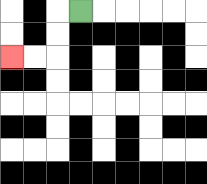{'start': '[3, 0]', 'end': '[0, 2]', 'path_directions': 'L,D,D,L,L', 'path_coordinates': '[[3, 0], [2, 0], [2, 1], [2, 2], [1, 2], [0, 2]]'}